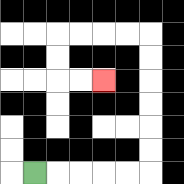{'start': '[1, 7]', 'end': '[4, 3]', 'path_directions': 'R,R,R,R,R,U,U,U,U,U,U,L,L,L,L,D,D,R,R', 'path_coordinates': '[[1, 7], [2, 7], [3, 7], [4, 7], [5, 7], [6, 7], [6, 6], [6, 5], [6, 4], [6, 3], [6, 2], [6, 1], [5, 1], [4, 1], [3, 1], [2, 1], [2, 2], [2, 3], [3, 3], [4, 3]]'}